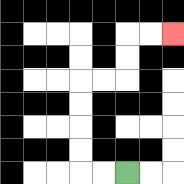{'start': '[5, 7]', 'end': '[7, 1]', 'path_directions': 'L,L,U,U,U,U,R,R,U,U,R,R', 'path_coordinates': '[[5, 7], [4, 7], [3, 7], [3, 6], [3, 5], [3, 4], [3, 3], [4, 3], [5, 3], [5, 2], [5, 1], [6, 1], [7, 1]]'}